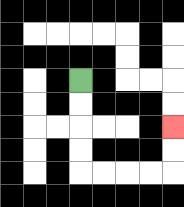{'start': '[3, 3]', 'end': '[7, 5]', 'path_directions': 'D,D,D,D,R,R,R,R,U,U', 'path_coordinates': '[[3, 3], [3, 4], [3, 5], [3, 6], [3, 7], [4, 7], [5, 7], [6, 7], [7, 7], [7, 6], [7, 5]]'}